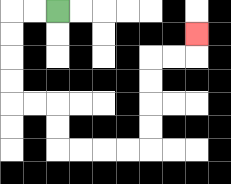{'start': '[2, 0]', 'end': '[8, 1]', 'path_directions': 'L,L,D,D,D,D,R,R,D,D,R,R,R,R,U,U,U,U,R,R,U', 'path_coordinates': '[[2, 0], [1, 0], [0, 0], [0, 1], [0, 2], [0, 3], [0, 4], [1, 4], [2, 4], [2, 5], [2, 6], [3, 6], [4, 6], [5, 6], [6, 6], [6, 5], [6, 4], [6, 3], [6, 2], [7, 2], [8, 2], [8, 1]]'}